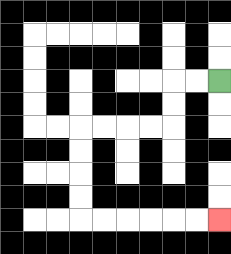{'start': '[9, 3]', 'end': '[9, 9]', 'path_directions': 'L,L,D,D,L,L,L,L,D,D,D,D,R,R,R,R,R,R', 'path_coordinates': '[[9, 3], [8, 3], [7, 3], [7, 4], [7, 5], [6, 5], [5, 5], [4, 5], [3, 5], [3, 6], [3, 7], [3, 8], [3, 9], [4, 9], [5, 9], [6, 9], [7, 9], [8, 9], [9, 9]]'}